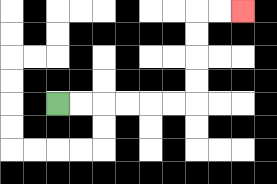{'start': '[2, 4]', 'end': '[10, 0]', 'path_directions': 'R,R,R,R,R,R,U,U,U,U,R,R', 'path_coordinates': '[[2, 4], [3, 4], [4, 4], [5, 4], [6, 4], [7, 4], [8, 4], [8, 3], [8, 2], [8, 1], [8, 0], [9, 0], [10, 0]]'}